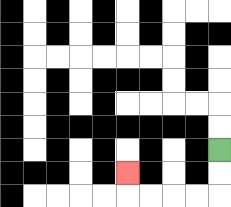{'start': '[9, 6]', 'end': '[5, 7]', 'path_directions': 'D,D,L,L,L,L,U', 'path_coordinates': '[[9, 6], [9, 7], [9, 8], [8, 8], [7, 8], [6, 8], [5, 8], [5, 7]]'}